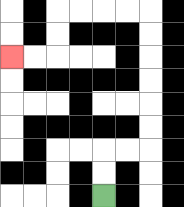{'start': '[4, 8]', 'end': '[0, 2]', 'path_directions': 'U,U,R,R,U,U,U,U,U,U,L,L,L,L,D,D,L,L', 'path_coordinates': '[[4, 8], [4, 7], [4, 6], [5, 6], [6, 6], [6, 5], [6, 4], [6, 3], [6, 2], [6, 1], [6, 0], [5, 0], [4, 0], [3, 0], [2, 0], [2, 1], [2, 2], [1, 2], [0, 2]]'}